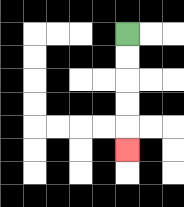{'start': '[5, 1]', 'end': '[5, 6]', 'path_directions': 'D,D,D,D,D', 'path_coordinates': '[[5, 1], [5, 2], [5, 3], [5, 4], [5, 5], [5, 6]]'}